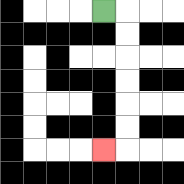{'start': '[4, 0]', 'end': '[4, 6]', 'path_directions': 'R,D,D,D,D,D,D,L', 'path_coordinates': '[[4, 0], [5, 0], [5, 1], [5, 2], [5, 3], [5, 4], [5, 5], [5, 6], [4, 6]]'}